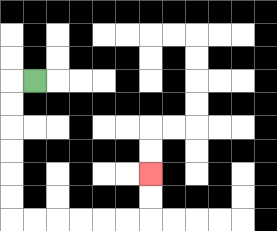{'start': '[1, 3]', 'end': '[6, 7]', 'path_directions': 'L,D,D,D,D,D,D,R,R,R,R,R,R,U,U', 'path_coordinates': '[[1, 3], [0, 3], [0, 4], [0, 5], [0, 6], [0, 7], [0, 8], [0, 9], [1, 9], [2, 9], [3, 9], [4, 9], [5, 9], [6, 9], [6, 8], [6, 7]]'}